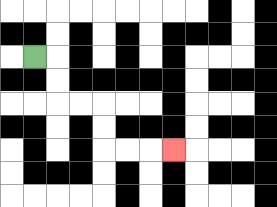{'start': '[1, 2]', 'end': '[7, 6]', 'path_directions': 'R,D,D,R,R,D,D,R,R,R', 'path_coordinates': '[[1, 2], [2, 2], [2, 3], [2, 4], [3, 4], [4, 4], [4, 5], [4, 6], [5, 6], [6, 6], [7, 6]]'}